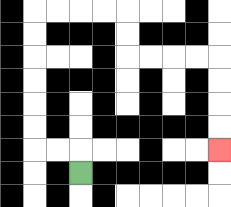{'start': '[3, 7]', 'end': '[9, 6]', 'path_directions': 'U,L,L,U,U,U,U,U,U,R,R,R,R,D,D,R,R,R,R,D,D,D,D', 'path_coordinates': '[[3, 7], [3, 6], [2, 6], [1, 6], [1, 5], [1, 4], [1, 3], [1, 2], [1, 1], [1, 0], [2, 0], [3, 0], [4, 0], [5, 0], [5, 1], [5, 2], [6, 2], [7, 2], [8, 2], [9, 2], [9, 3], [9, 4], [9, 5], [9, 6]]'}